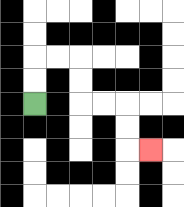{'start': '[1, 4]', 'end': '[6, 6]', 'path_directions': 'U,U,R,R,D,D,R,R,D,D,R', 'path_coordinates': '[[1, 4], [1, 3], [1, 2], [2, 2], [3, 2], [3, 3], [3, 4], [4, 4], [5, 4], [5, 5], [5, 6], [6, 6]]'}